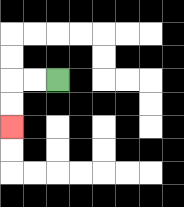{'start': '[2, 3]', 'end': '[0, 5]', 'path_directions': 'L,L,D,D', 'path_coordinates': '[[2, 3], [1, 3], [0, 3], [0, 4], [0, 5]]'}